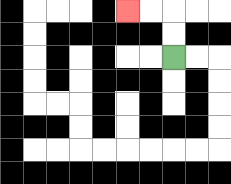{'start': '[7, 2]', 'end': '[5, 0]', 'path_directions': 'U,U,L,L', 'path_coordinates': '[[7, 2], [7, 1], [7, 0], [6, 0], [5, 0]]'}